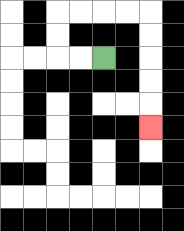{'start': '[4, 2]', 'end': '[6, 5]', 'path_directions': 'L,L,U,U,R,R,R,R,D,D,D,D,D', 'path_coordinates': '[[4, 2], [3, 2], [2, 2], [2, 1], [2, 0], [3, 0], [4, 0], [5, 0], [6, 0], [6, 1], [6, 2], [6, 3], [6, 4], [6, 5]]'}